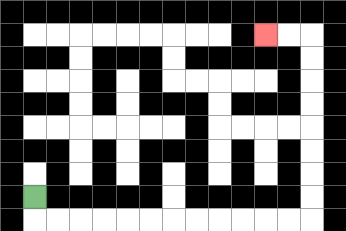{'start': '[1, 8]', 'end': '[11, 1]', 'path_directions': 'D,R,R,R,R,R,R,R,R,R,R,R,R,U,U,U,U,U,U,U,U,L,L', 'path_coordinates': '[[1, 8], [1, 9], [2, 9], [3, 9], [4, 9], [5, 9], [6, 9], [7, 9], [8, 9], [9, 9], [10, 9], [11, 9], [12, 9], [13, 9], [13, 8], [13, 7], [13, 6], [13, 5], [13, 4], [13, 3], [13, 2], [13, 1], [12, 1], [11, 1]]'}